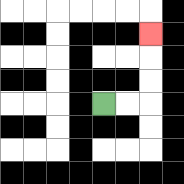{'start': '[4, 4]', 'end': '[6, 1]', 'path_directions': 'R,R,U,U,U', 'path_coordinates': '[[4, 4], [5, 4], [6, 4], [6, 3], [6, 2], [6, 1]]'}